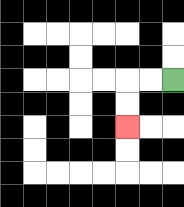{'start': '[7, 3]', 'end': '[5, 5]', 'path_directions': 'L,L,D,D', 'path_coordinates': '[[7, 3], [6, 3], [5, 3], [5, 4], [5, 5]]'}